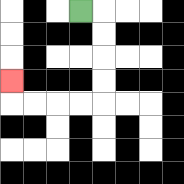{'start': '[3, 0]', 'end': '[0, 3]', 'path_directions': 'R,D,D,D,D,L,L,L,L,U', 'path_coordinates': '[[3, 0], [4, 0], [4, 1], [4, 2], [4, 3], [4, 4], [3, 4], [2, 4], [1, 4], [0, 4], [0, 3]]'}